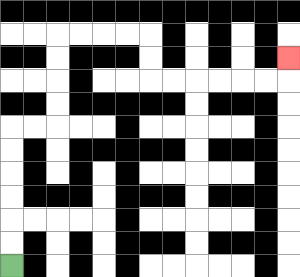{'start': '[0, 11]', 'end': '[12, 2]', 'path_directions': 'U,U,U,U,U,U,R,R,U,U,U,U,R,R,R,R,D,D,R,R,R,R,R,R,U', 'path_coordinates': '[[0, 11], [0, 10], [0, 9], [0, 8], [0, 7], [0, 6], [0, 5], [1, 5], [2, 5], [2, 4], [2, 3], [2, 2], [2, 1], [3, 1], [4, 1], [5, 1], [6, 1], [6, 2], [6, 3], [7, 3], [8, 3], [9, 3], [10, 3], [11, 3], [12, 3], [12, 2]]'}